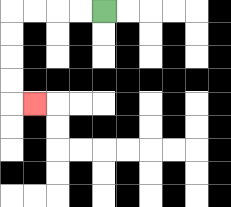{'start': '[4, 0]', 'end': '[1, 4]', 'path_directions': 'L,L,L,L,D,D,D,D,R', 'path_coordinates': '[[4, 0], [3, 0], [2, 0], [1, 0], [0, 0], [0, 1], [0, 2], [0, 3], [0, 4], [1, 4]]'}